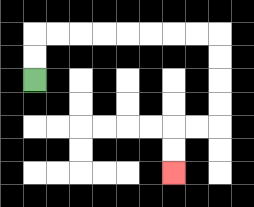{'start': '[1, 3]', 'end': '[7, 7]', 'path_directions': 'U,U,R,R,R,R,R,R,R,R,D,D,D,D,L,L,D,D', 'path_coordinates': '[[1, 3], [1, 2], [1, 1], [2, 1], [3, 1], [4, 1], [5, 1], [6, 1], [7, 1], [8, 1], [9, 1], [9, 2], [9, 3], [9, 4], [9, 5], [8, 5], [7, 5], [7, 6], [7, 7]]'}